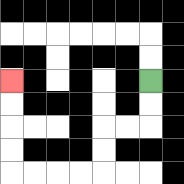{'start': '[6, 3]', 'end': '[0, 3]', 'path_directions': 'D,D,L,L,D,D,L,L,L,L,U,U,U,U', 'path_coordinates': '[[6, 3], [6, 4], [6, 5], [5, 5], [4, 5], [4, 6], [4, 7], [3, 7], [2, 7], [1, 7], [0, 7], [0, 6], [0, 5], [0, 4], [0, 3]]'}